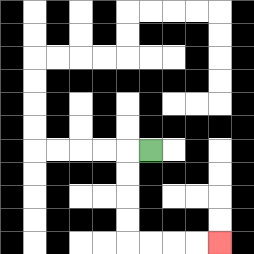{'start': '[6, 6]', 'end': '[9, 10]', 'path_directions': 'L,D,D,D,D,R,R,R,R', 'path_coordinates': '[[6, 6], [5, 6], [5, 7], [5, 8], [5, 9], [5, 10], [6, 10], [7, 10], [8, 10], [9, 10]]'}